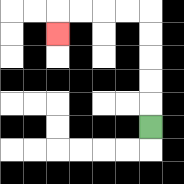{'start': '[6, 5]', 'end': '[2, 1]', 'path_directions': 'U,U,U,U,U,L,L,L,L,D', 'path_coordinates': '[[6, 5], [6, 4], [6, 3], [6, 2], [6, 1], [6, 0], [5, 0], [4, 0], [3, 0], [2, 0], [2, 1]]'}